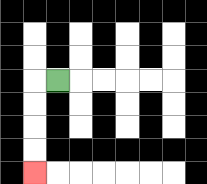{'start': '[2, 3]', 'end': '[1, 7]', 'path_directions': 'L,D,D,D,D', 'path_coordinates': '[[2, 3], [1, 3], [1, 4], [1, 5], [1, 6], [1, 7]]'}